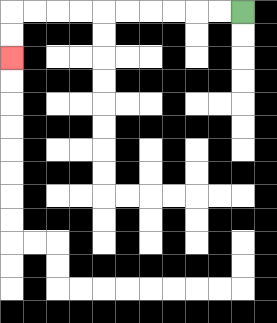{'start': '[10, 0]', 'end': '[0, 2]', 'path_directions': 'L,L,L,L,L,L,L,L,L,L,D,D', 'path_coordinates': '[[10, 0], [9, 0], [8, 0], [7, 0], [6, 0], [5, 0], [4, 0], [3, 0], [2, 0], [1, 0], [0, 0], [0, 1], [0, 2]]'}